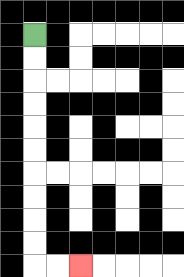{'start': '[1, 1]', 'end': '[3, 11]', 'path_directions': 'D,D,D,D,D,D,D,D,D,D,R,R', 'path_coordinates': '[[1, 1], [1, 2], [1, 3], [1, 4], [1, 5], [1, 6], [1, 7], [1, 8], [1, 9], [1, 10], [1, 11], [2, 11], [3, 11]]'}